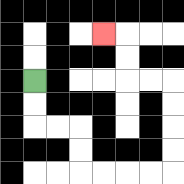{'start': '[1, 3]', 'end': '[4, 1]', 'path_directions': 'D,D,R,R,D,D,R,R,R,R,U,U,U,U,L,L,U,U,L', 'path_coordinates': '[[1, 3], [1, 4], [1, 5], [2, 5], [3, 5], [3, 6], [3, 7], [4, 7], [5, 7], [6, 7], [7, 7], [7, 6], [7, 5], [7, 4], [7, 3], [6, 3], [5, 3], [5, 2], [5, 1], [4, 1]]'}